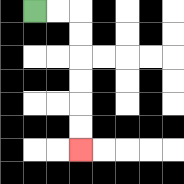{'start': '[1, 0]', 'end': '[3, 6]', 'path_directions': 'R,R,D,D,D,D,D,D', 'path_coordinates': '[[1, 0], [2, 0], [3, 0], [3, 1], [3, 2], [3, 3], [3, 4], [3, 5], [3, 6]]'}